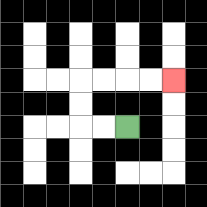{'start': '[5, 5]', 'end': '[7, 3]', 'path_directions': 'L,L,U,U,R,R,R,R', 'path_coordinates': '[[5, 5], [4, 5], [3, 5], [3, 4], [3, 3], [4, 3], [5, 3], [6, 3], [7, 3]]'}